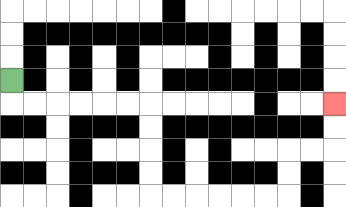{'start': '[0, 3]', 'end': '[14, 4]', 'path_directions': 'D,R,R,R,R,R,R,D,D,D,D,R,R,R,R,R,R,U,U,R,R,U,U', 'path_coordinates': '[[0, 3], [0, 4], [1, 4], [2, 4], [3, 4], [4, 4], [5, 4], [6, 4], [6, 5], [6, 6], [6, 7], [6, 8], [7, 8], [8, 8], [9, 8], [10, 8], [11, 8], [12, 8], [12, 7], [12, 6], [13, 6], [14, 6], [14, 5], [14, 4]]'}